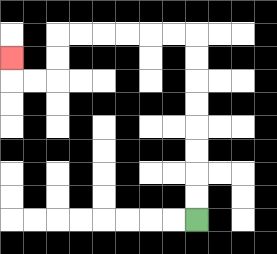{'start': '[8, 9]', 'end': '[0, 2]', 'path_directions': 'U,U,U,U,U,U,U,U,L,L,L,L,L,L,D,D,L,L,U', 'path_coordinates': '[[8, 9], [8, 8], [8, 7], [8, 6], [8, 5], [8, 4], [8, 3], [8, 2], [8, 1], [7, 1], [6, 1], [5, 1], [4, 1], [3, 1], [2, 1], [2, 2], [2, 3], [1, 3], [0, 3], [0, 2]]'}